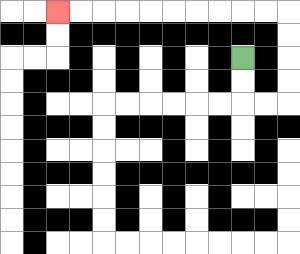{'start': '[10, 2]', 'end': '[2, 0]', 'path_directions': 'D,D,R,R,U,U,U,U,L,L,L,L,L,L,L,L,L,L', 'path_coordinates': '[[10, 2], [10, 3], [10, 4], [11, 4], [12, 4], [12, 3], [12, 2], [12, 1], [12, 0], [11, 0], [10, 0], [9, 0], [8, 0], [7, 0], [6, 0], [5, 0], [4, 0], [3, 0], [2, 0]]'}